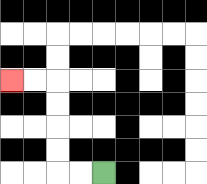{'start': '[4, 7]', 'end': '[0, 3]', 'path_directions': 'L,L,U,U,U,U,L,L', 'path_coordinates': '[[4, 7], [3, 7], [2, 7], [2, 6], [2, 5], [2, 4], [2, 3], [1, 3], [0, 3]]'}